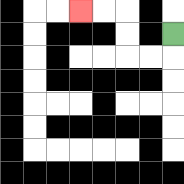{'start': '[7, 1]', 'end': '[3, 0]', 'path_directions': 'D,L,L,U,U,L,L', 'path_coordinates': '[[7, 1], [7, 2], [6, 2], [5, 2], [5, 1], [5, 0], [4, 0], [3, 0]]'}